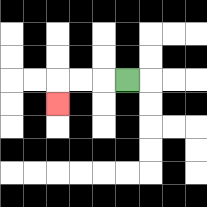{'start': '[5, 3]', 'end': '[2, 4]', 'path_directions': 'L,L,L,D', 'path_coordinates': '[[5, 3], [4, 3], [3, 3], [2, 3], [2, 4]]'}